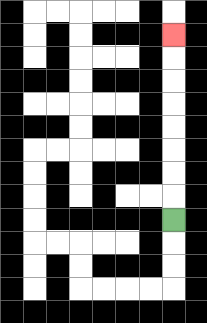{'start': '[7, 9]', 'end': '[7, 1]', 'path_directions': 'U,U,U,U,U,U,U,U', 'path_coordinates': '[[7, 9], [7, 8], [7, 7], [7, 6], [7, 5], [7, 4], [7, 3], [7, 2], [7, 1]]'}